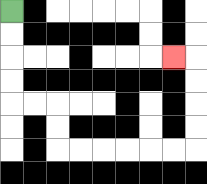{'start': '[0, 0]', 'end': '[7, 2]', 'path_directions': 'D,D,D,D,R,R,D,D,R,R,R,R,R,R,U,U,U,U,L', 'path_coordinates': '[[0, 0], [0, 1], [0, 2], [0, 3], [0, 4], [1, 4], [2, 4], [2, 5], [2, 6], [3, 6], [4, 6], [5, 6], [6, 6], [7, 6], [8, 6], [8, 5], [8, 4], [8, 3], [8, 2], [7, 2]]'}